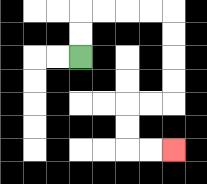{'start': '[3, 2]', 'end': '[7, 6]', 'path_directions': 'U,U,R,R,R,R,D,D,D,D,L,L,D,D,R,R', 'path_coordinates': '[[3, 2], [3, 1], [3, 0], [4, 0], [5, 0], [6, 0], [7, 0], [7, 1], [7, 2], [7, 3], [7, 4], [6, 4], [5, 4], [5, 5], [5, 6], [6, 6], [7, 6]]'}